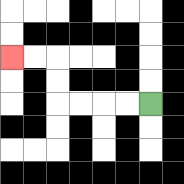{'start': '[6, 4]', 'end': '[0, 2]', 'path_directions': 'L,L,L,L,U,U,L,L', 'path_coordinates': '[[6, 4], [5, 4], [4, 4], [3, 4], [2, 4], [2, 3], [2, 2], [1, 2], [0, 2]]'}